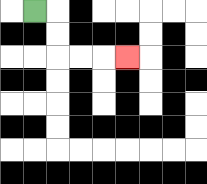{'start': '[1, 0]', 'end': '[5, 2]', 'path_directions': 'R,D,D,R,R,R', 'path_coordinates': '[[1, 0], [2, 0], [2, 1], [2, 2], [3, 2], [4, 2], [5, 2]]'}